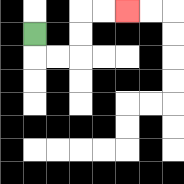{'start': '[1, 1]', 'end': '[5, 0]', 'path_directions': 'D,R,R,U,U,R,R', 'path_coordinates': '[[1, 1], [1, 2], [2, 2], [3, 2], [3, 1], [3, 0], [4, 0], [5, 0]]'}